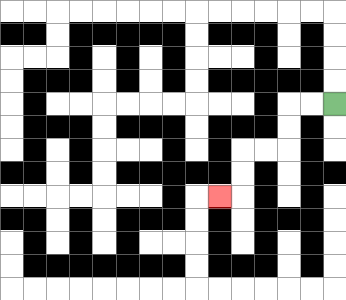{'start': '[14, 4]', 'end': '[9, 8]', 'path_directions': 'L,L,D,D,L,L,D,D,L', 'path_coordinates': '[[14, 4], [13, 4], [12, 4], [12, 5], [12, 6], [11, 6], [10, 6], [10, 7], [10, 8], [9, 8]]'}